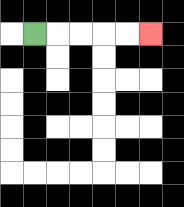{'start': '[1, 1]', 'end': '[6, 1]', 'path_directions': 'R,R,R,R,R', 'path_coordinates': '[[1, 1], [2, 1], [3, 1], [4, 1], [5, 1], [6, 1]]'}